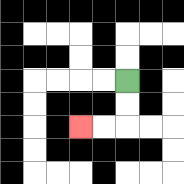{'start': '[5, 3]', 'end': '[3, 5]', 'path_directions': 'D,D,L,L', 'path_coordinates': '[[5, 3], [5, 4], [5, 5], [4, 5], [3, 5]]'}